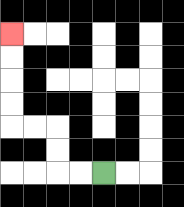{'start': '[4, 7]', 'end': '[0, 1]', 'path_directions': 'L,L,U,U,L,L,U,U,U,U', 'path_coordinates': '[[4, 7], [3, 7], [2, 7], [2, 6], [2, 5], [1, 5], [0, 5], [0, 4], [0, 3], [0, 2], [0, 1]]'}